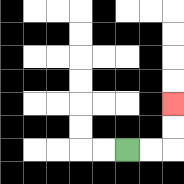{'start': '[5, 6]', 'end': '[7, 4]', 'path_directions': 'R,R,U,U', 'path_coordinates': '[[5, 6], [6, 6], [7, 6], [7, 5], [7, 4]]'}